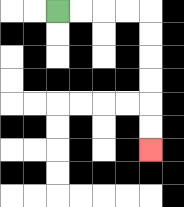{'start': '[2, 0]', 'end': '[6, 6]', 'path_directions': 'R,R,R,R,D,D,D,D,D,D', 'path_coordinates': '[[2, 0], [3, 0], [4, 0], [5, 0], [6, 0], [6, 1], [6, 2], [6, 3], [6, 4], [6, 5], [6, 6]]'}